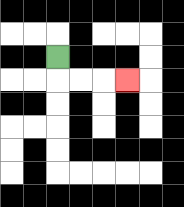{'start': '[2, 2]', 'end': '[5, 3]', 'path_directions': 'D,R,R,R', 'path_coordinates': '[[2, 2], [2, 3], [3, 3], [4, 3], [5, 3]]'}